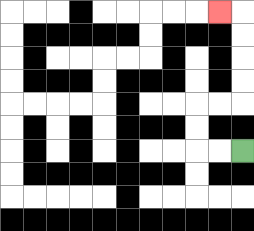{'start': '[10, 6]', 'end': '[9, 0]', 'path_directions': 'L,L,U,U,R,R,U,U,U,U,L', 'path_coordinates': '[[10, 6], [9, 6], [8, 6], [8, 5], [8, 4], [9, 4], [10, 4], [10, 3], [10, 2], [10, 1], [10, 0], [9, 0]]'}